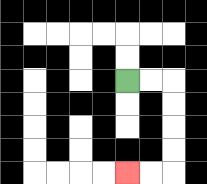{'start': '[5, 3]', 'end': '[5, 7]', 'path_directions': 'R,R,D,D,D,D,L,L', 'path_coordinates': '[[5, 3], [6, 3], [7, 3], [7, 4], [7, 5], [7, 6], [7, 7], [6, 7], [5, 7]]'}